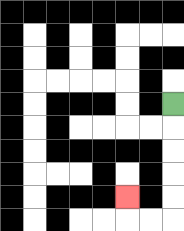{'start': '[7, 4]', 'end': '[5, 8]', 'path_directions': 'D,D,D,D,D,L,L,U', 'path_coordinates': '[[7, 4], [7, 5], [7, 6], [7, 7], [7, 8], [7, 9], [6, 9], [5, 9], [5, 8]]'}